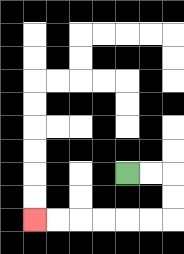{'start': '[5, 7]', 'end': '[1, 9]', 'path_directions': 'R,R,D,D,L,L,L,L,L,L', 'path_coordinates': '[[5, 7], [6, 7], [7, 7], [7, 8], [7, 9], [6, 9], [5, 9], [4, 9], [3, 9], [2, 9], [1, 9]]'}